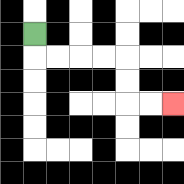{'start': '[1, 1]', 'end': '[7, 4]', 'path_directions': 'D,R,R,R,R,D,D,R,R', 'path_coordinates': '[[1, 1], [1, 2], [2, 2], [3, 2], [4, 2], [5, 2], [5, 3], [5, 4], [6, 4], [7, 4]]'}